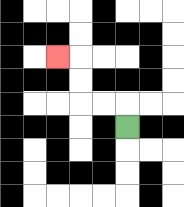{'start': '[5, 5]', 'end': '[2, 2]', 'path_directions': 'U,L,L,U,U,L', 'path_coordinates': '[[5, 5], [5, 4], [4, 4], [3, 4], [3, 3], [3, 2], [2, 2]]'}